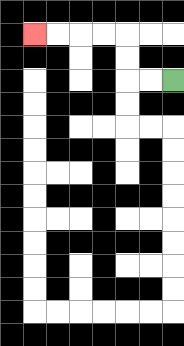{'start': '[7, 3]', 'end': '[1, 1]', 'path_directions': 'L,L,U,U,L,L,L,L', 'path_coordinates': '[[7, 3], [6, 3], [5, 3], [5, 2], [5, 1], [4, 1], [3, 1], [2, 1], [1, 1]]'}